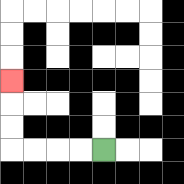{'start': '[4, 6]', 'end': '[0, 3]', 'path_directions': 'L,L,L,L,U,U,U', 'path_coordinates': '[[4, 6], [3, 6], [2, 6], [1, 6], [0, 6], [0, 5], [0, 4], [0, 3]]'}